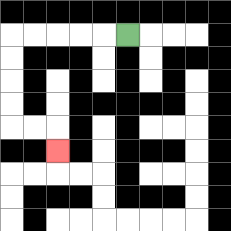{'start': '[5, 1]', 'end': '[2, 6]', 'path_directions': 'L,L,L,L,L,D,D,D,D,R,R,D', 'path_coordinates': '[[5, 1], [4, 1], [3, 1], [2, 1], [1, 1], [0, 1], [0, 2], [0, 3], [0, 4], [0, 5], [1, 5], [2, 5], [2, 6]]'}